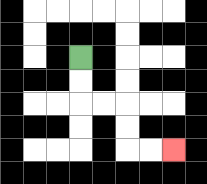{'start': '[3, 2]', 'end': '[7, 6]', 'path_directions': 'D,D,R,R,D,D,R,R', 'path_coordinates': '[[3, 2], [3, 3], [3, 4], [4, 4], [5, 4], [5, 5], [5, 6], [6, 6], [7, 6]]'}